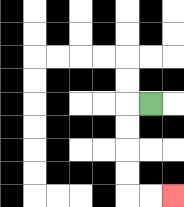{'start': '[6, 4]', 'end': '[7, 8]', 'path_directions': 'L,D,D,D,D,R,R', 'path_coordinates': '[[6, 4], [5, 4], [5, 5], [5, 6], [5, 7], [5, 8], [6, 8], [7, 8]]'}